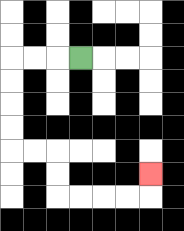{'start': '[3, 2]', 'end': '[6, 7]', 'path_directions': 'L,L,L,D,D,D,D,R,R,D,D,R,R,R,R,U', 'path_coordinates': '[[3, 2], [2, 2], [1, 2], [0, 2], [0, 3], [0, 4], [0, 5], [0, 6], [1, 6], [2, 6], [2, 7], [2, 8], [3, 8], [4, 8], [5, 8], [6, 8], [6, 7]]'}